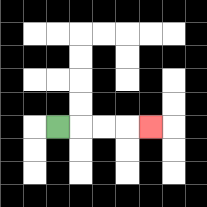{'start': '[2, 5]', 'end': '[6, 5]', 'path_directions': 'R,R,R,R', 'path_coordinates': '[[2, 5], [3, 5], [4, 5], [5, 5], [6, 5]]'}